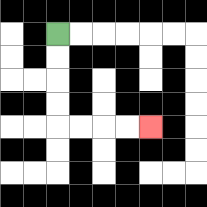{'start': '[2, 1]', 'end': '[6, 5]', 'path_directions': 'D,D,D,D,R,R,R,R', 'path_coordinates': '[[2, 1], [2, 2], [2, 3], [2, 4], [2, 5], [3, 5], [4, 5], [5, 5], [6, 5]]'}